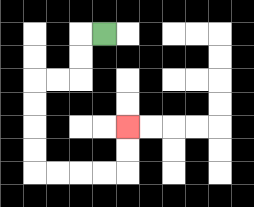{'start': '[4, 1]', 'end': '[5, 5]', 'path_directions': 'L,D,D,L,L,D,D,D,D,R,R,R,R,U,U', 'path_coordinates': '[[4, 1], [3, 1], [3, 2], [3, 3], [2, 3], [1, 3], [1, 4], [1, 5], [1, 6], [1, 7], [2, 7], [3, 7], [4, 7], [5, 7], [5, 6], [5, 5]]'}